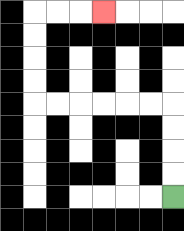{'start': '[7, 8]', 'end': '[4, 0]', 'path_directions': 'U,U,U,U,L,L,L,L,L,L,U,U,U,U,R,R,R', 'path_coordinates': '[[7, 8], [7, 7], [7, 6], [7, 5], [7, 4], [6, 4], [5, 4], [4, 4], [3, 4], [2, 4], [1, 4], [1, 3], [1, 2], [1, 1], [1, 0], [2, 0], [3, 0], [4, 0]]'}